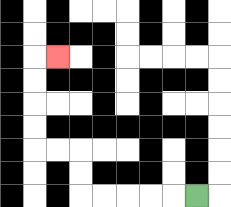{'start': '[8, 8]', 'end': '[2, 2]', 'path_directions': 'L,L,L,L,L,U,U,L,L,U,U,U,U,R', 'path_coordinates': '[[8, 8], [7, 8], [6, 8], [5, 8], [4, 8], [3, 8], [3, 7], [3, 6], [2, 6], [1, 6], [1, 5], [1, 4], [1, 3], [1, 2], [2, 2]]'}